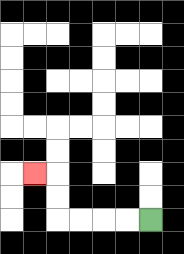{'start': '[6, 9]', 'end': '[1, 7]', 'path_directions': 'L,L,L,L,U,U,L', 'path_coordinates': '[[6, 9], [5, 9], [4, 9], [3, 9], [2, 9], [2, 8], [2, 7], [1, 7]]'}